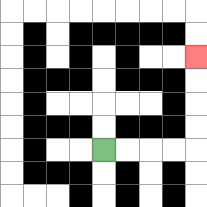{'start': '[4, 6]', 'end': '[8, 2]', 'path_directions': 'R,R,R,R,U,U,U,U', 'path_coordinates': '[[4, 6], [5, 6], [6, 6], [7, 6], [8, 6], [8, 5], [8, 4], [8, 3], [8, 2]]'}